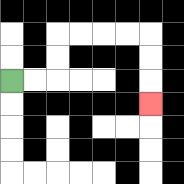{'start': '[0, 3]', 'end': '[6, 4]', 'path_directions': 'R,R,U,U,R,R,R,R,D,D,D', 'path_coordinates': '[[0, 3], [1, 3], [2, 3], [2, 2], [2, 1], [3, 1], [4, 1], [5, 1], [6, 1], [6, 2], [6, 3], [6, 4]]'}